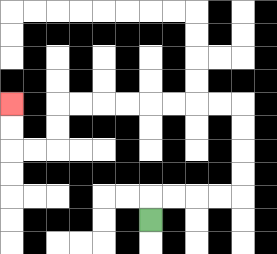{'start': '[6, 9]', 'end': '[0, 4]', 'path_directions': 'U,R,R,R,R,U,U,U,U,L,L,L,L,L,L,L,L,D,D,L,L,U,U', 'path_coordinates': '[[6, 9], [6, 8], [7, 8], [8, 8], [9, 8], [10, 8], [10, 7], [10, 6], [10, 5], [10, 4], [9, 4], [8, 4], [7, 4], [6, 4], [5, 4], [4, 4], [3, 4], [2, 4], [2, 5], [2, 6], [1, 6], [0, 6], [0, 5], [0, 4]]'}